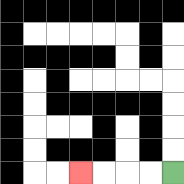{'start': '[7, 7]', 'end': '[3, 7]', 'path_directions': 'L,L,L,L', 'path_coordinates': '[[7, 7], [6, 7], [5, 7], [4, 7], [3, 7]]'}